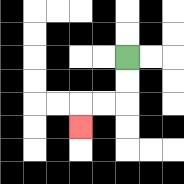{'start': '[5, 2]', 'end': '[3, 5]', 'path_directions': 'D,D,L,L,D', 'path_coordinates': '[[5, 2], [5, 3], [5, 4], [4, 4], [3, 4], [3, 5]]'}